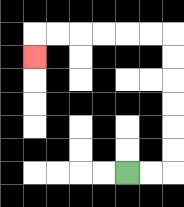{'start': '[5, 7]', 'end': '[1, 2]', 'path_directions': 'R,R,U,U,U,U,U,U,L,L,L,L,L,L,D', 'path_coordinates': '[[5, 7], [6, 7], [7, 7], [7, 6], [7, 5], [7, 4], [7, 3], [7, 2], [7, 1], [6, 1], [5, 1], [4, 1], [3, 1], [2, 1], [1, 1], [1, 2]]'}